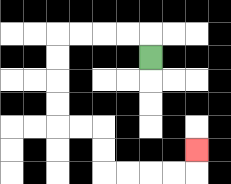{'start': '[6, 2]', 'end': '[8, 6]', 'path_directions': 'U,L,L,L,L,D,D,D,D,R,R,D,D,R,R,R,R,U', 'path_coordinates': '[[6, 2], [6, 1], [5, 1], [4, 1], [3, 1], [2, 1], [2, 2], [2, 3], [2, 4], [2, 5], [3, 5], [4, 5], [4, 6], [4, 7], [5, 7], [6, 7], [7, 7], [8, 7], [8, 6]]'}